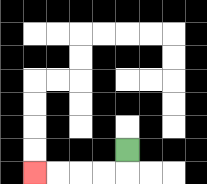{'start': '[5, 6]', 'end': '[1, 7]', 'path_directions': 'D,L,L,L,L', 'path_coordinates': '[[5, 6], [5, 7], [4, 7], [3, 7], [2, 7], [1, 7]]'}